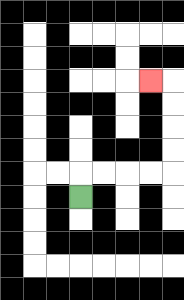{'start': '[3, 8]', 'end': '[6, 3]', 'path_directions': 'U,R,R,R,R,U,U,U,U,L', 'path_coordinates': '[[3, 8], [3, 7], [4, 7], [5, 7], [6, 7], [7, 7], [7, 6], [7, 5], [7, 4], [7, 3], [6, 3]]'}